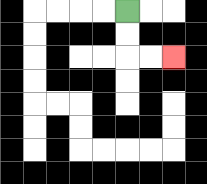{'start': '[5, 0]', 'end': '[7, 2]', 'path_directions': 'D,D,R,R', 'path_coordinates': '[[5, 0], [5, 1], [5, 2], [6, 2], [7, 2]]'}